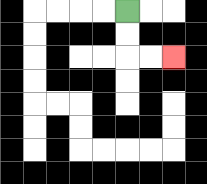{'start': '[5, 0]', 'end': '[7, 2]', 'path_directions': 'D,D,R,R', 'path_coordinates': '[[5, 0], [5, 1], [5, 2], [6, 2], [7, 2]]'}